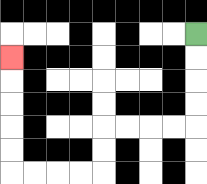{'start': '[8, 1]', 'end': '[0, 2]', 'path_directions': 'D,D,D,D,L,L,L,L,D,D,L,L,L,L,U,U,U,U,U', 'path_coordinates': '[[8, 1], [8, 2], [8, 3], [8, 4], [8, 5], [7, 5], [6, 5], [5, 5], [4, 5], [4, 6], [4, 7], [3, 7], [2, 7], [1, 7], [0, 7], [0, 6], [0, 5], [0, 4], [0, 3], [0, 2]]'}